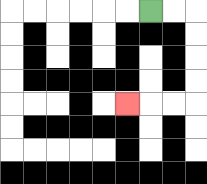{'start': '[6, 0]', 'end': '[5, 4]', 'path_directions': 'R,R,D,D,D,D,L,L,L', 'path_coordinates': '[[6, 0], [7, 0], [8, 0], [8, 1], [8, 2], [8, 3], [8, 4], [7, 4], [6, 4], [5, 4]]'}